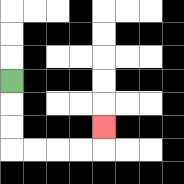{'start': '[0, 3]', 'end': '[4, 5]', 'path_directions': 'D,D,D,R,R,R,R,U', 'path_coordinates': '[[0, 3], [0, 4], [0, 5], [0, 6], [1, 6], [2, 6], [3, 6], [4, 6], [4, 5]]'}